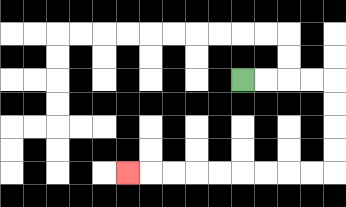{'start': '[10, 3]', 'end': '[5, 7]', 'path_directions': 'R,R,R,R,D,D,D,D,L,L,L,L,L,L,L,L,L', 'path_coordinates': '[[10, 3], [11, 3], [12, 3], [13, 3], [14, 3], [14, 4], [14, 5], [14, 6], [14, 7], [13, 7], [12, 7], [11, 7], [10, 7], [9, 7], [8, 7], [7, 7], [6, 7], [5, 7]]'}